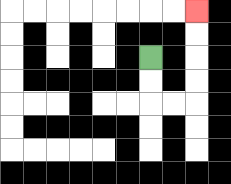{'start': '[6, 2]', 'end': '[8, 0]', 'path_directions': 'D,D,R,R,U,U,U,U', 'path_coordinates': '[[6, 2], [6, 3], [6, 4], [7, 4], [8, 4], [8, 3], [8, 2], [8, 1], [8, 0]]'}